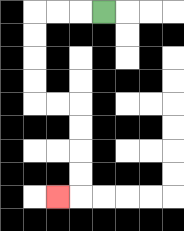{'start': '[4, 0]', 'end': '[2, 8]', 'path_directions': 'L,L,L,D,D,D,D,R,R,D,D,D,D,L', 'path_coordinates': '[[4, 0], [3, 0], [2, 0], [1, 0], [1, 1], [1, 2], [1, 3], [1, 4], [2, 4], [3, 4], [3, 5], [3, 6], [3, 7], [3, 8], [2, 8]]'}